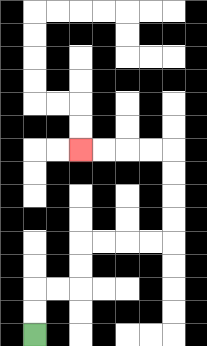{'start': '[1, 14]', 'end': '[3, 6]', 'path_directions': 'U,U,R,R,U,U,R,R,R,R,U,U,U,U,L,L,L,L', 'path_coordinates': '[[1, 14], [1, 13], [1, 12], [2, 12], [3, 12], [3, 11], [3, 10], [4, 10], [5, 10], [6, 10], [7, 10], [7, 9], [7, 8], [7, 7], [7, 6], [6, 6], [5, 6], [4, 6], [3, 6]]'}